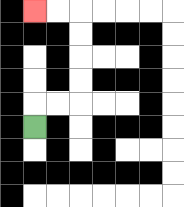{'start': '[1, 5]', 'end': '[1, 0]', 'path_directions': 'U,R,R,U,U,U,U,L,L', 'path_coordinates': '[[1, 5], [1, 4], [2, 4], [3, 4], [3, 3], [3, 2], [3, 1], [3, 0], [2, 0], [1, 0]]'}